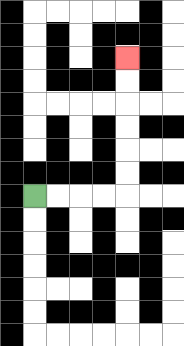{'start': '[1, 8]', 'end': '[5, 2]', 'path_directions': 'R,R,R,R,U,U,U,U,U,U', 'path_coordinates': '[[1, 8], [2, 8], [3, 8], [4, 8], [5, 8], [5, 7], [5, 6], [5, 5], [5, 4], [5, 3], [5, 2]]'}